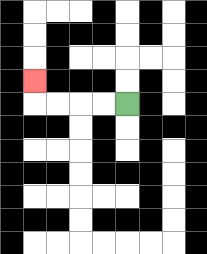{'start': '[5, 4]', 'end': '[1, 3]', 'path_directions': 'L,L,L,L,U', 'path_coordinates': '[[5, 4], [4, 4], [3, 4], [2, 4], [1, 4], [1, 3]]'}